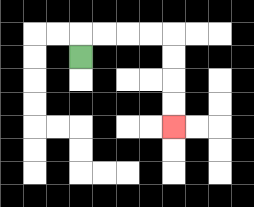{'start': '[3, 2]', 'end': '[7, 5]', 'path_directions': 'U,R,R,R,R,D,D,D,D', 'path_coordinates': '[[3, 2], [3, 1], [4, 1], [5, 1], [6, 1], [7, 1], [7, 2], [7, 3], [7, 4], [7, 5]]'}